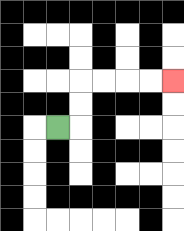{'start': '[2, 5]', 'end': '[7, 3]', 'path_directions': 'R,U,U,R,R,R,R', 'path_coordinates': '[[2, 5], [3, 5], [3, 4], [3, 3], [4, 3], [5, 3], [6, 3], [7, 3]]'}